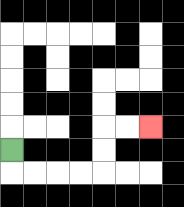{'start': '[0, 6]', 'end': '[6, 5]', 'path_directions': 'D,R,R,R,R,U,U,R,R', 'path_coordinates': '[[0, 6], [0, 7], [1, 7], [2, 7], [3, 7], [4, 7], [4, 6], [4, 5], [5, 5], [6, 5]]'}